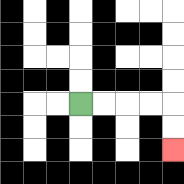{'start': '[3, 4]', 'end': '[7, 6]', 'path_directions': 'R,R,R,R,D,D', 'path_coordinates': '[[3, 4], [4, 4], [5, 4], [6, 4], [7, 4], [7, 5], [7, 6]]'}